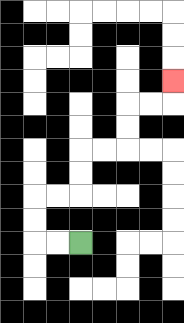{'start': '[3, 10]', 'end': '[7, 3]', 'path_directions': 'L,L,U,U,R,R,U,U,R,R,U,U,R,R,U', 'path_coordinates': '[[3, 10], [2, 10], [1, 10], [1, 9], [1, 8], [2, 8], [3, 8], [3, 7], [3, 6], [4, 6], [5, 6], [5, 5], [5, 4], [6, 4], [7, 4], [7, 3]]'}